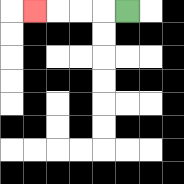{'start': '[5, 0]', 'end': '[1, 0]', 'path_directions': 'L,L,L,L', 'path_coordinates': '[[5, 0], [4, 0], [3, 0], [2, 0], [1, 0]]'}